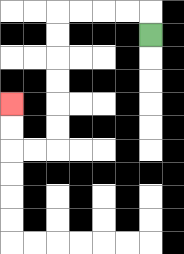{'start': '[6, 1]', 'end': '[0, 4]', 'path_directions': 'U,L,L,L,L,D,D,D,D,D,D,L,L,U,U', 'path_coordinates': '[[6, 1], [6, 0], [5, 0], [4, 0], [3, 0], [2, 0], [2, 1], [2, 2], [2, 3], [2, 4], [2, 5], [2, 6], [1, 6], [0, 6], [0, 5], [0, 4]]'}